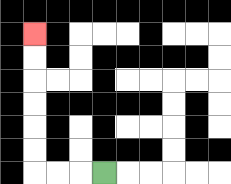{'start': '[4, 7]', 'end': '[1, 1]', 'path_directions': 'L,L,L,U,U,U,U,U,U', 'path_coordinates': '[[4, 7], [3, 7], [2, 7], [1, 7], [1, 6], [1, 5], [1, 4], [1, 3], [1, 2], [1, 1]]'}